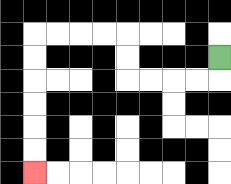{'start': '[9, 2]', 'end': '[1, 7]', 'path_directions': 'D,L,L,L,L,U,U,L,L,L,L,D,D,D,D,D,D', 'path_coordinates': '[[9, 2], [9, 3], [8, 3], [7, 3], [6, 3], [5, 3], [5, 2], [5, 1], [4, 1], [3, 1], [2, 1], [1, 1], [1, 2], [1, 3], [1, 4], [1, 5], [1, 6], [1, 7]]'}